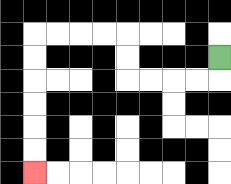{'start': '[9, 2]', 'end': '[1, 7]', 'path_directions': 'D,L,L,L,L,U,U,L,L,L,L,D,D,D,D,D,D', 'path_coordinates': '[[9, 2], [9, 3], [8, 3], [7, 3], [6, 3], [5, 3], [5, 2], [5, 1], [4, 1], [3, 1], [2, 1], [1, 1], [1, 2], [1, 3], [1, 4], [1, 5], [1, 6], [1, 7]]'}